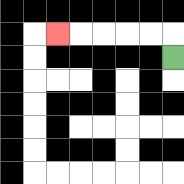{'start': '[7, 2]', 'end': '[2, 1]', 'path_directions': 'U,L,L,L,L,L', 'path_coordinates': '[[7, 2], [7, 1], [6, 1], [5, 1], [4, 1], [3, 1], [2, 1]]'}